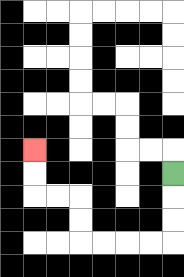{'start': '[7, 7]', 'end': '[1, 6]', 'path_directions': 'D,D,D,L,L,L,L,U,U,L,L,U,U', 'path_coordinates': '[[7, 7], [7, 8], [7, 9], [7, 10], [6, 10], [5, 10], [4, 10], [3, 10], [3, 9], [3, 8], [2, 8], [1, 8], [1, 7], [1, 6]]'}